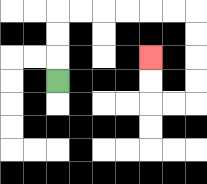{'start': '[2, 3]', 'end': '[6, 2]', 'path_directions': 'U,U,U,R,R,R,R,R,R,D,D,D,D,L,L,U,U', 'path_coordinates': '[[2, 3], [2, 2], [2, 1], [2, 0], [3, 0], [4, 0], [5, 0], [6, 0], [7, 0], [8, 0], [8, 1], [8, 2], [8, 3], [8, 4], [7, 4], [6, 4], [6, 3], [6, 2]]'}